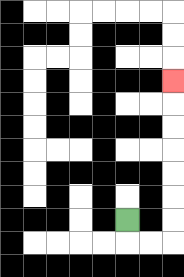{'start': '[5, 9]', 'end': '[7, 3]', 'path_directions': 'D,R,R,U,U,U,U,U,U,U', 'path_coordinates': '[[5, 9], [5, 10], [6, 10], [7, 10], [7, 9], [7, 8], [7, 7], [7, 6], [7, 5], [7, 4], [7, 3]]'}